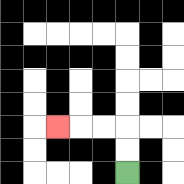{'start': '[5, 7]', 'end': '[2, 5]', 'path_directions': 'U,U,L,L,L', 'path_coordinates': '[[5, 7], [5, 6], [5, 5], [4, 5], [3, 5], [2, 5]]'}